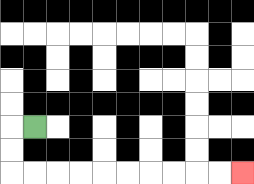{'start': '[1, 5]', 'end': '[10, 7]', 'path_directions': 'L,D,D,R,R,R,R,R,R,R,R,R,R', 'path_coordinates': '[[1, 5], [0, 5], [0, 6], [0, 7], [1, 7], [2, 7], [3, 7], [4, 7], [5, 7], [6, 7], [7, 7], [8, 7], [9, 7], [10, 7]]'}